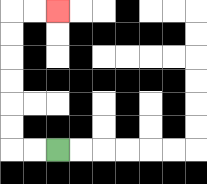{'start': '[2, 6]', 'end': '[2, 0]', 'path_directions': 'L,L,U,U,U,U,U,U,R,R', 'path_coordinates': '[[2, 6], [1, 6], [0, 6], [0, 5], [0, 4], [0, 3], [0, 2], [0, 1], [0, 0], [1, 0], [2, 0]]'}